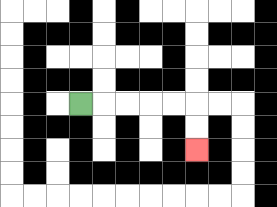{'start': '[3, 4]', 'end': '[8, 6]', 'path_directions': 'R,R,R,R,R,D,D', 'path_coordinates': '[[3, 4], [4, 4], [5, 4], [6, 4], [7, 4], [8, 4], [8, 5], [8, 6]]'}